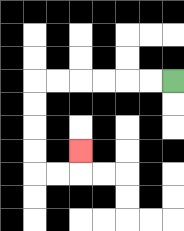{'start': '[7, 3]', 'end': '[3, 6]', 'path_directions': 'L,L,L,L,L,L,D,D,D,D,R,R,U', 'path_coordinates': '[[7, 3], [6, 3], [5, 3], [4, 3], [3, 3], [2, 3], [1, 3], [1, 4], [1, 5], [1, 6], [1, 7], [2, 7], [3, 7], [3, 6]]'}